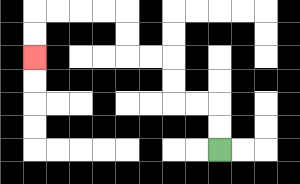{'start': '[9, 6]', 'end': '[1, 2]', 'path_directions': 'U,U,L,L,U,U,L,L,U,U,L,L,L,L,D,D', 'path_coordinates': '[[9, 6], [9, 5], [9, 4], [8, 4], [7, 4], [7, 3], [7, 2], [6, 2], [5, 2], [5, 1], [5, 0], [4, 0], [3, 0], [2, 0], [1, 0], [1, 1], [1, 2]]'}